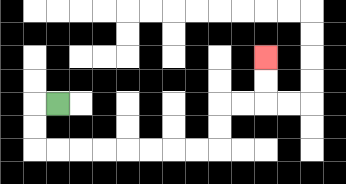{'start': '[2, 4]', 'end': '[11, 2]', 'path_directions': 'L,D,D,R,R,R,R,R,R,R,R,U,U,R,R,U,U', 'path_coordinates': '[[2, 4], [1, 4], [1, 5], [1, 6], [2, 6], [3, 6], [4, 6], [5, 6], [6, 6], [7, 6], [8, 6], [9, 6], [9, 5], [9, 4], [10, 4], [11, 4], [11, 3], [11, 2]]'}